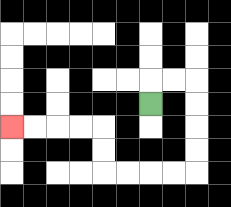{'start': '[6, 4]', 'end': '[0, 5]', 'path_directions': 'U,R,R,D,D,D,D,L,L,L,L,U,U,L,L,L,L', 'path_coordinates': '[[6, 4], [6, 3], [7, 3], [8, 3], [8, 4], [8, 5], [8, 6], [8, 7], [7, 7], [6, 7], [5, 7], [4, 7], [4, 6], [4, 5], [3, 5], [2, 5], [1, 5], [0, 5]]'}